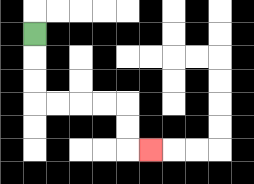{'start': '[1, 1]', 'end': '[6, 6]', 'path_directions': 'D,D,D,R,R,R,R,D,D,R', 'path_coordinates': '[[1, 1], [1, 2], [1, 3], [1, 4], [2, 4], [3, 4], [4, 4], [5, 4], [5, 5], [5, 6], [6, 6]]'}